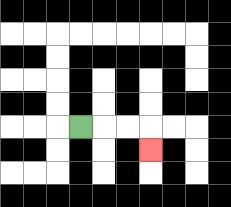{'start': '[3, 5]', 'end': '[6, 6]', 'path_directions': 'R,R,R,D', 'path_coordinates': '[[3, 5], [4, 5], [5, 5], [6, 5], [6, 6]]'}